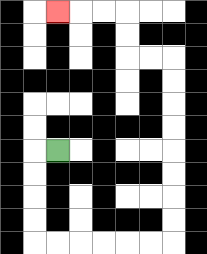{'start': '[2, 6]', 'end': '[2, 0]', 'path_directions': 'L,D,D,D,D,R,R,R,R,R,R,U,U,U,U,U,U,U,U,L,L,U,U,L,L,L', 'path_coordinates': '[[2, 6], [1, 6], [1, 7], [1, 8], [1, 9], [1, 10], [2, 10], [3, 10], [4, 10], [5, 10], [6, 10], [7, 10], [7, 9], [7, 8], [7, 7], [7, 6], [7, 5], [7, 4], [7, 3], [7, 2], [6, 2], [5, 2], [5, 1], [5, 0], [4, 0], [3, 0], [2, 0]]'}